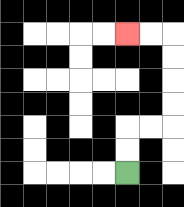{'start': '[5, 7]', 'end': '[5, 1]', 'path_directions': 'U,U,R,R,U,U,U,U,L,L', 'path_coordinates': '[[5, 7], [5, 6], [5, 5], [6, 5], [7, 5], [7, 4], [7, 3], [7, 2], [7, 1], [6, 1], [5, 1]]'}